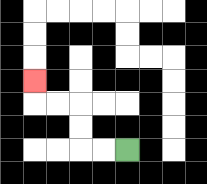{'start': '[5, 6]', 'end': '[1, 3]', 'path_directions': 'L,L,U,U,L,L,U', 'path_coordinates': '[[5, 6], [4, 6], [3, 6], [3, 5], [3, 4], [2, 4], [1, 4], [1, 3]]'}